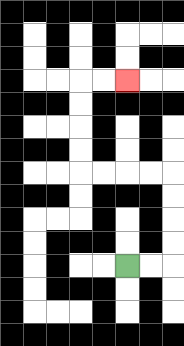{'start': '[5, 11]', 'end': '[5, 3]', 'path_directions': 'R,R,U,U,U,U,L,L,L,L,U,U,U,U,R,R', 'path_coordinates': '[[5, 11], [6, 11], [7, 11], [7, 10], [7, 9], [7, 8], [7, 7], [6, 7], [5, 7], [4, 7], [3, 7], [3, 6], [3, 5], [3, 4], [3, 3], [4, 3], [5, 3]]'}